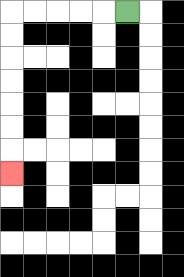{'start': '[5, 0]', 'end': '[0, 7]', 'path_directions': 'L,L,L,L,L,D,D,D,D,D,D,D', 'path_coordinates': '[[5, 0], [4, 0], [3, 0], [2, 0], [1, 0], [0, 0], [0, 1], [0, 2], [0, 3], [0, 4], [0, 5], [0, 6], [0, 7]]'}